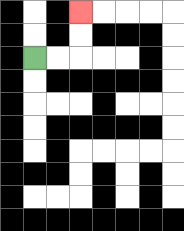{'start': '[1, 2]', 'end': '[3, 0]', 'path_directions': 'R,R,U,U', 'path_coordinates': '[[1, 2], [2, 2], [3, 2], [3, 1], [3, 0]]'}